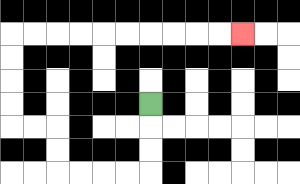{'start': '[6, 4]', 'end': '[10, 1]', 'path_directions': 'D,D,D,L,L,L,L,U,U,L,L,U,U,U,U,R,R,R,R,R,R,R,R,R,R', 'path_coordinates': '[[6, 4], [6, 5], [6, 6], [6, 7], [5, 7], [4, 7], [3, 7], [2, 7], [2, 6], [2, 5], [1, 5], [0, 5], [0, 4], [0, 3], [0, 2], [0, 1], [1, 1], [2, 1], [3, 1], [4, 1], [5, 1], [6, 1], [7, 1], [8, 1], [9, 1], [10, 1]]'}